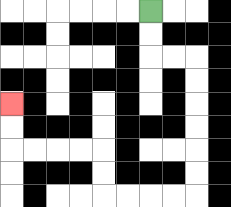{'start': '[6, 0]', 'end': '[0, 4]', 'path_directions': 'D,D,R,R,D,D,D,D,D,D,L,L,L,L,U,U,L,L,L,L,U,U', 'path_coordinates': '[[6, 0], [6, 1], [6, 2], [7, 2], [8, 2], [8, 3], [8, 4], [8, 5], [8, 6], [8, 7], [8, 8], [7, 8], [6, 8], [5, 8], [4, 8], [4, 7], [4, 6], [3, 6], [2, 6], [1, 6], [0, 6], [0, 5], [0, 4]]'}